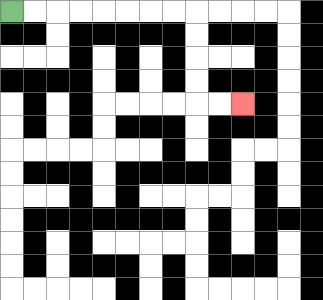{'start': '[0, 0]', 'end': '[10, 4]', 'path_directions': 'R,R,R,R,R,R,R,R,D,D,D,D,R,R', 'path_coordinates': '[[0, 0], [1, 0], [2, 0], [3, 0], [4, 0], [5, 0], [6, 0], [7, 0], [8, 0], [8, 1], [8, 2], [8, 3], [8, 4], [9, 4], [10, 4]]'}